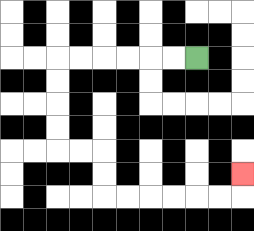{'start': '[8, 2]', 'end': '[10, 7]', 'path_directions': 'L,L,L,L,L,L,D,D,D,D,R,R,D,D,R,R,R,R,R,R,U', 'path_coordinates': '[[8, 2], [7, 2], [6, 2], [5, 2], [4, 2], [3, 2], [2, 2], [2, 3], [2, 4], [2, 5], [2, 6], [3, 6], [4, 6], [4, 7], [4, 8], [5, 8], [6, 8], [7, 8], [8, 8], [9, 8], [10, 8], [10, 7]]'}